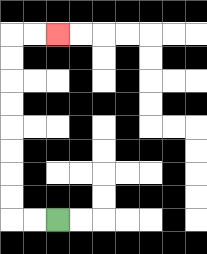{'start': '[2, 9]', 'end': '[2, 1]', 'path_directions': 'L,L,U,U,U,U,U,U,U,U,R,R', 'path_coordinates': '[[2, 9], [1, 9], [0, 9], [0, 8], [0, 7], [0, 6], [0, 5], [0, 4], [0, 3], [0, 2], [0, 1], [1, 1], [2, 1]]'}